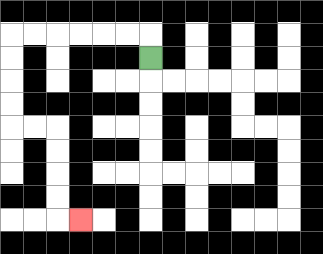{'start': '[6, 2]', 'end': '[3, 9]', 'path_directions': 'U,L,L,L,L,L,L,D,D,D,D,R,R,D,D,D,D,R', 'path_coordinates': '[[6, 2], [6, 1], [5, 1], [4, 1], [3, 1], [2, 1], [1, 1], [0, 1], [0, 2], [0, 3], [0, 4], [0, 5], [1, 5], [2, 5], [2, 6], [2, 7], [2, 8], [2, 9], [3, 9]]'}